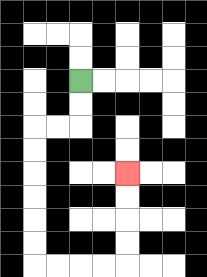{'start': '[3, 3]', 'end': '[5, 7]', 'path_directions': 'D,D,L,L,D,D,D,D,D,D,R,R,R,R,U,U,U,U', 'path_coordinates': '[[3, 3], [3, 4], [3, 5], [2, 5], [1, 5], [1, 6], [1, 7], [1, 8], [1, 9], [1, 10], [1, 11], [2, 11], [3, 11], [4, 11], [5, 11], [5, 10], [5, 9], [5, 8], [5, 7]]'}